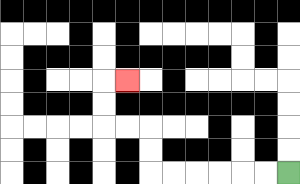{'start': '[12, 7]', 'end': '[5, 3]', 'path_directions': 'L,L,L,L,L,L,U,U,L,L,U,U,R', 'path_coordinates': '[[12, 7], [11, 7], [10, 7], [9, 7], [8, 7], [7, 7], [6, 7], [6, 6], [6, 5], [5, 5], [4, 5], [4, 4], [4, 3], [5, 3]]'}